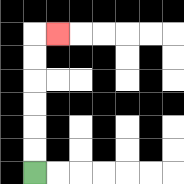{'start': '[1, 7]', 'end': '[2, 1]', 'path_directions': 'U,U,U,U,U,U,R', 'path_coordinates': '[[1, 7], [1, 6], [1, 5], [1, 4], [1, 3], [1, 2], [1, 1], [2, 1]]'}